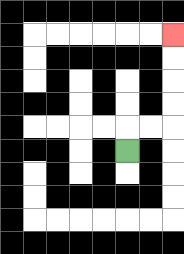{'start': '[5, 6]', 'end': '[7, 1]', 'path_directions': 'U,R,R,U,U,U,U', 'path_coordinates': '[[5, 6], [5, 5], [6, 5], [7, 5], [7, 4], [7, 3], [7, 2], [7, 1]]'}